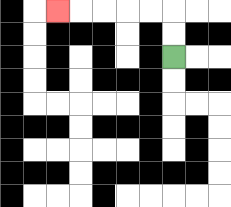{'start': '[7, 2]', 'end': '[2, 0]', 'path_directions': 'U,U,L,L,L,L,L', 'path_coordinates': '[[7, 2], [7, 1], [7, 0], [6, 0], [5, 0], [4, 0], [3, 0], [2, 0]]'}